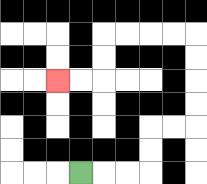{'start': '[3, 7]', 'end': '[2, 3]', 'path_directions': 'R,R,R,U,U,R,R,U,U,U,U,L,L,L,L,D,D,L,L', 'path_coordinates': '[[3, 7], [4, 7], [5, 7], [6, 7], [6, 6], [6, 5], [7, 5], [8, 5], [8, 4], [8, 3], [8, 2], [8, 1], [7, 1], [6, 1], [5, 1], [4, 1], [4, 2], [4, 3], [3, 3], [2, 3]]'}